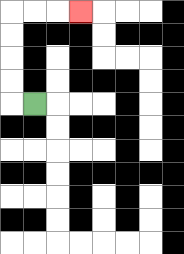{'start': '[1, 4]', 'end': '[3, 0]', 'path_directions': 'L,U,U,U,U,R,R,R', 'path_coordinates': '[[1, 4], [0, 4], [0, 3], [0, 2], [0, 1], [0, 0], [1, 0], [2, 0], [3, 0]]'}